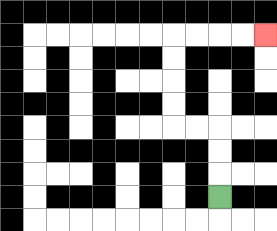{'start': '[9, 8]', 'end': '[11, 1]', 'path_directions': 'U,U,U,L,L,U,U,U,U,R,R,R,R', 'path_coordinates': '[[9, 8], [9, 7], [9, 6], [9, 5], [8, 5], [7, 5], [7, 4], [7, 3], [7, 2], [7, 1], [8, 1], [9, 1], [10, 1], [11, 1]]'}